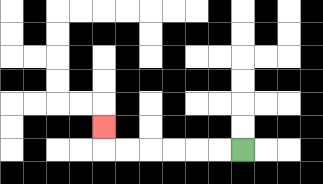{'start': '[10, 6]', 'end': '[4, 5]', 'path_directions': 'L,L,L,L,L,L,U', 'path_coordinates': '[[10, 6], [9, 6], [8, 6], [7, 6], [6, 6], [5, 6], [4, 6], [4, 5]]'}